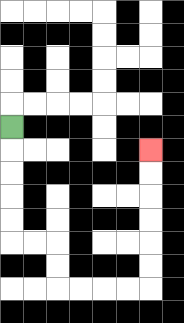{'start': '[0, 5]', 'end': '[6, 6]', 'path_directions': 'D,D,D,D,D,R,R,D,D,R,R,R,R,U,U,U,U,U,U', 'path_coordinates': '[[0, 5], [0, 6], [0, 7], [0, 8], [0, 9], [0, 10], [1, 10], [2, 10], [2, 11], [2, 12], [3, 12], [4, 12], [5, 12], [6, 12], [6, 11], [6, 10], [6, 9], [6, 8], [6, 7], [6, 6]]'}